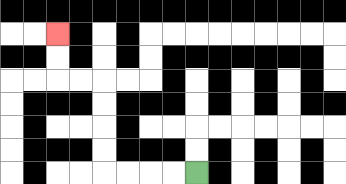{'start': '[8, 7]', 'end': '[2, 1]', 'path_directions': 'L,L,L,L,U,U,U,U,L,L,U,U', 'path_coordinates': '[[8, 7], [7, 7], [6, 7], [5, 7], [4, 7], [4, 6], [4, 5], [4, 4], [4, 3], [3, 3], [2, 3], [2, 2], [2, 1]]'}